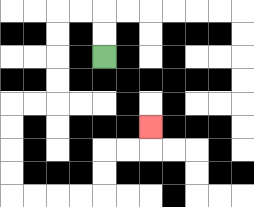{'start': '[4, 2]', 'end': '[6, 5]', 'path_directions': 'U,U,L,L,D,D,D,D,L,L,D,D,D,D,R,R,R,R,U,U,R,R,U', 'path_coordinates': '[[4, 2], [4, 1], [4, 0], [3, 0], [2, 0], [2, 1], [2, 2], [2, 3], [2, 4], [1, 4], [0, 4], [0, 5], [0, 6], [0, 7], [0, 8], [1, 8], [2, 8], [3, 8], [4, 8], [4, 7], [4, 6], [5, 6], [6, 6], [6, 5]]'}